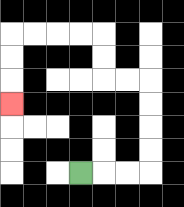{'start': '[3, 7]', 'end': '[0, 4]', 'path_directions': 'R,R,R,U,U,U,U,L,L,U,U,L,L,L,L,D,D,D', 'path_coordinates': '[[3, 7], [4, 7], [5, 7], [6, 7], [6, 6], [6, 5], [6, 4], [6, 3], [5, 3], [4, 3], [4, 2], [4, 1], [3, 1], [2, 1], [1, 1], [0, 1], [0, 2], [0, 3], [0, 4]]'}